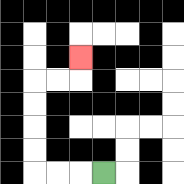{'start': '[4, 7]', 'end': '[3, 2]', 'path_directions': 'L,L,L,U,U,U,U,R,R,U', 'path_coordinates': '[[4, 7], [3, 7], [2, 7], [1, 7], [1, 6], [1, 5], [1, 4], [1, 3], [2, 3], [3, 3], [3, 2]]'}